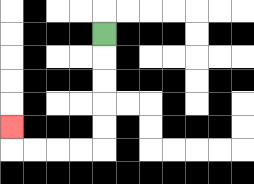{'start': '[4, 1]', 'end': '[0, 5]', 'path_directions': 'D,D,D,D,D,L,L,L,L,U', 'path_coordinates': '[[4, 1], [4, 2], [4, 3], [4, 4], [4, 5], [4, 6], [3, 6], [2, 6], [1, 6], [0, 6], [0, 5]]'}